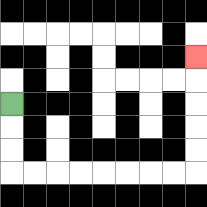{'start': '[0, 4]', 'end': '[8, 2]', 'path_directions': 'D,D,D,R,R,R,R,R,R,R,R,U,U,U,U,U', 'path_coordinates': '[[0, 4], [0, 5], [0, 6], [0, 7], [1, 7], [2, 7], [3, 7], [4, 7], [5, 7], [6, 7], [7, 7], [8, 7], [8, 6], [8, 5], [8, 4], [8, 3], [8, 2]]'}